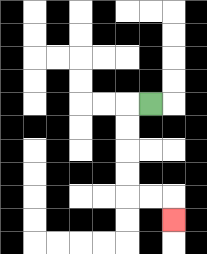{'start': '[6, 4]', 'end': '[7, 9]', 'path_directions': 'L,D,D,D,D,R,R,D', 'path_coordinates': '[[6, 4], [5, 4], [5, 5], [5, 6], [5, 7], [5, 8], [6, 8], [7, 8], [7, 9]]'}